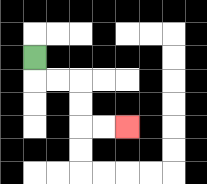{'start': '[1, 2]', 'end': '[5, 5]', 'path_directions': 'D,R,R,D,D,R,R', 'path_coordinates': '[[1, 2], [1, 3], [2, 3], [3, 3], [3, 4], [3, 5], [4, 5], [5, 5]]'}